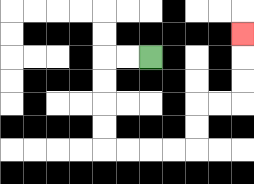{'start': '[6, 2]', 'end': '[10, 1]', 'path_directions': 'L,L,D,D,D,D,R,R,R,R,U,U,R,R,U,U,U', 'path_coordinates': '[[6, 2], [5, 2], [4, 2], [4, 3], [4, 4], [4, 5], [4, 6], [5, 6], [6, 6], [7, 6], [8, 6], [8, 5], [8, 4], [9, 4], [10, 4], [10, 3], [10, 2], [10, 1]]'}